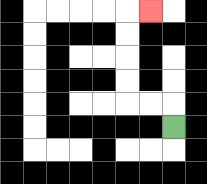{'start': '[7, 5]', 'end': '[6, 0]', 'path_directions': 'U,L,L,U,U,U,U,R', 'path_coordinates': '[[7, 5], [7, 4], [6, 4], [5, 4], [5, 3], [5, 2], [5, 1], [5, 0], [6, 0]]'}